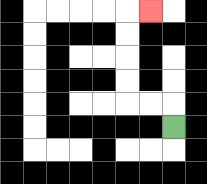{'start': '[7, 5]', 'end': '[6, 0]', 'path_directions': 'U,L,L,U,U,U,U,R', 'path_coordinates': '[[7, 5], [7, 4], [6, 4], [5, 4], [5, 3], [5, 2], [5, 1], [5, 0], [6, 0]]'}